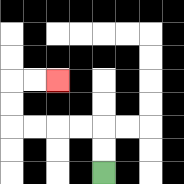{'start': '[4, 7]', 'end': '[2, 3]', 'path_directions': 'U,U,L,L,L,L,U,U,R,R', 'path_coordinates': '[[4, 7], [4, 6], [4, 5], [3, 5], [2, 5], [1, 5], [0, 5], [0, 4], [0, 3], [1, 3], [2, 3]]'}